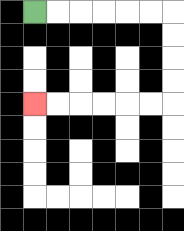{'start': '[1, 0]', 'end': '[1, 4]', 'path_directions': 'R,R,R,R,R,R,D,D,D,D,L,L,L,L,L,L', 'path_coordinates': '[[1, 0], [2, 0], [3, 0], [4, 0], [5, 0], [6, 0], [7, 0], [7, 1], [7, 2], [7, 3], [7, 4], [6, 4], [5, 4], [4, 4], [3, 4], [2, 4], [1, 4]]'}